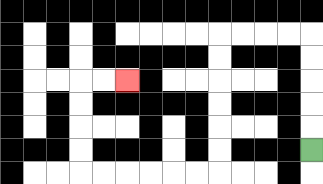{'start': '[13, 6]', 'end': '[5, 3]', 'path_directions': 'U,U,U,U,U,L,L,L,L,D,D,D,D,D,D,L,L,L,L,L,L,U,U,U,U,R,R', 'path_coordinates': '[[13, 6], [13, 5], [13, 4], [13, 3], [13, 2], [13, 1], [12, 1], [11, 1], [10, 1], [9, 1], [9, 2], [9, 3], [9, 4], [9, 5], [9, 6], [9, 7], [8, 7], [7, 7], [6, 7], [5, 7], [4, 7], [3, 7], [3, 6], [3, 5], [3, 4], [3, 3], [4, 3], [5, 3]]'}